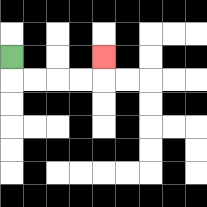{'start': '[0, 2]', 'end': '[4, 2]', 'path_directions': 'D,R,R,R,R,U', 'path_coordinates': '[[0, 2], [0, 3], [1, 3], [2, 3], [3, 3], [4, 3], [4, 2]]'}